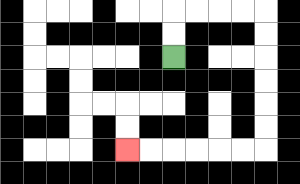{'start': '[7, 2]', 'end': '[5, 6]', 'path_directions': 'U,U,R,R,R,R,D,D,D,D,D,D,L,L,L,L,L,L', 'path_coordinates': '[[7, 2], [7, 1], [7, 0], [8, 0], [9, 0], [10, 0], [11, 0], [11, 1], [11, 2], [11, 3], [11, 4], [11, 5], [11, 6], [10, 6], [9, 6], [8, 6], [7, 6], [6, 6], [5, 6]]'}